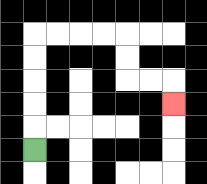{'start': '[1, 6]', 'end': '[7, 4]', 'path_directions': 'U,U,U,U,U,R,R,R,R,D,D,R,R,D', 'path_coordinates': '[[1, 6], [1, 5], [1, 4], [1, 3], [1, 2], [1, 1], [2, 1], [3, 1], [4, 1], [5, 1], [5, 2], [5, 3], [6, 3], [7, 3], [7, 4]]'}